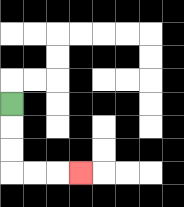{'start': '[0, 4]', 'end': '[3, 7]', 'path_directions': 'D,D,D,R,R,R', 'path_coordinates': '[[0, 4], [0, 5], [0, 6], [0, 7], [1, 7], [2, 7], [3, 7]]'}